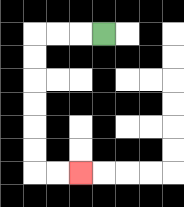{'start': '[4, 1]', 'end': '[3, 7]', 'path_directions': 'L,L,L,D,D,D,D,D,D,R,R', 'path_coordinates': '[[4, 1], [3, 1], [2, 1], [1, 1], [1, 2], [1, 3], [1, 4], [1, 5], [1, 6], [1, 7], [2, 7], [3, 7]]'}